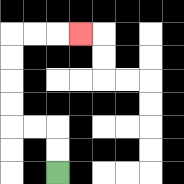{'start': '[2, 7]', 'end': '[3, 1]', 'path_directions': 'U,U,L,L,U,U,U,U,R,R,R', 'path_coordinates': '[[2, 7], [2, 6], [2, 5], [1, 5], [0, 5], [0, 4], [0, 3], [0, 2], [0, 1], [1, 1], [2, 1], [3, 1]]'}